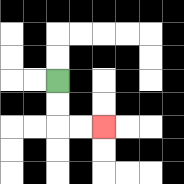{'start': '[2, 3]', 'end': '[4, 5]', 'path_directions': 'D,D,R,R', 'path_coordinates': '[[2, 3], [2, 4], [2, 5], [3, 5], [4, 5]]'}